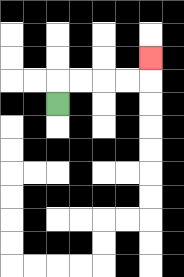{'start': '[2, 4]', 'end': '[6, 2]', 'path_directions': 'U,R,R,R,R,U', 'path_coordinates': '[[2, 4], [2, 3], [3, 3], [4, 3], [5, 3], [6, 3], [6, 2]]'}